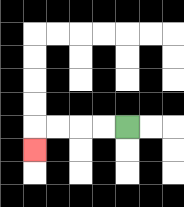{'start': '[5, 5]', 'end': '[1, 6]', 'path_directions': 'L,L,L,L,D', 'path_coordinates': '[[5, 5], [4, 5], [3, 5], [2, 5], [1, 5], [1, 6]]'}